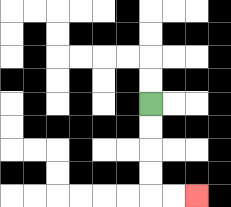{'start': '[6, 4]', 'end': '[8, 8]', 'path_directions': 'D,D,D,D,R,R', 'path_coordinates': '[[6, 4], [6, 5], [6, 6], [6, 7], [6, 8], [7, 8], [8, 8]]'}